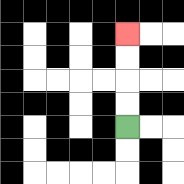{'start': '[5, 5]', 'end': '[5, 1]', 'path_directions': 'U,U,U,U', 'path_coordinates': '[[5, 5], [5, 4], [5, 3], [5, 2], [5, 1]]'}